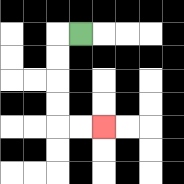{'start': '[3, 1]', 'end': '[4, 5]', 'path_directions': 'L,D,D,D,D,R,R', 'path_coordinates': '[[3, 1], [2, 1], [2, 2], [2, 3], [2, 4], [2, 5], [3, 5], [4, 5]]'}